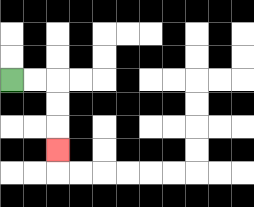{'start': '[0, 3]', 'end': '[2, 6]', 'path_directions': 'R,R,D,D,D', 'path_coordinates': '[[0, 3], [1, 3], [2, 3], [2, 4], [2, 5], [2, 6]]'}